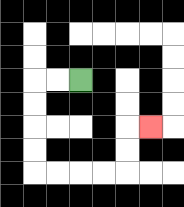{'start': '[3, 3]', 'end': '[6, 5]', 'path_directions': 'L,L,D,D,D,D,R,R,R,R,U,U,R', 'path_coordinates': '[[3, 3], [2, 3], [1, 3], [1, 4], [1, 5], [1, 6], [1, 7], [2, 7], [3, 7], [4, 7], [5, 7], [5, 6], [5, 5], [6, 5]]'}